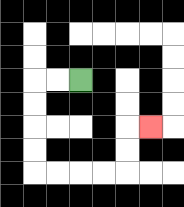{'start': '[3, 3]', 'end': '[6, 5]', 'path_directions': 'L,L,D,D,D,D,R,R,R,R,U,U,R', 'path_coordinates': '[[3, 3], [2, 3], [1, 3], [1, 4], [1, 5], [1, 6], [1, 7], [2, 7], [3, 7], [4, 7], [5, 7], [5, 6], [5, 5], [6, 5]]'}